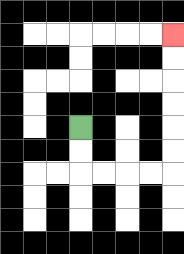{'start': '[3, 5]', 'end': '[7, 1]', 'path_directions': 'D,D,R,R,R,R,U,U,U,U,U,U', 'path_coordinates': '[[3, 5], [3, 6], [3, 7], [4, 7], [5, 7], [6, 7], [7, 7], [7, 6], [7, 5], [7, 4], [7, 3], [7, 2], [7, 1]]'}